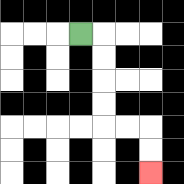{'start': '[3, 1]', 'end': '[6, 7]', 'path_directions': 'R,D,D,D,D,R,R,D,D', 'path_coordinates': '[[3, 1], [4, 1], [4, 2], [4, 3], [4, 4], [4, 5], [5, 5], [6, 5], [6, 6], [6, 7]]'}